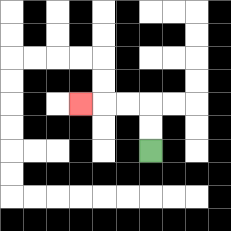{'start': '[6, 6]', 'end': '[3, 4]', 'path_directions': 'U,U,L,L,L', 'path_coordinates': '[[6, 6], [6, 5], [6, 4], [5, 4], [4, 4], [3, 4]]'}